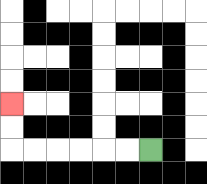{'start': '[6, 6]', 'end': '[0, 4]', 'path_directions': 'L,L,L,L,L,L,U,U', 'path_coordinates': '[[6, 6], [5, 6], [4, 6], [3, 6], [2, 6], [1, 6], [0, 6], [0, 5], [0, 4]]'}